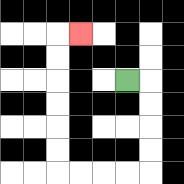{'start': '[5, 3]', 'end': '[3, 1]', 'path_directions': 'R,D,D,D,D,L,L,L,L,U,U,U,U,U,U,R', 'path_coordinates': '[[5, 3], [6, 3], [6, 4], [6, 5], [6, 6], [6, 7], [5, 7], [4, 7], [3, 7], [2, 7], [2, 6], [2, 5], [2, 4], [2, 3], [2, 2], [2, 1], [3, 1]]'}